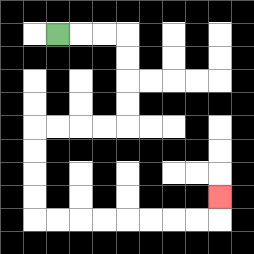{'start': '[2, 1]', 'end': '[9, 8]', 'path_directions': 'R,R,R,D,D,D,D,L,L,L,L,D,D,D,D,R,R,R,R,R,R,R,R,U', 'path_coordinates': '[[2, 1], [3, 1], [4, 1], [5, 1], [5, 2], [5, 3], [5, 4], [5, 5], [4, 5], [3, 5], [2, 5], [1, 5], [1, 6], [1, 7], [1, 8], [1, 9], [2, 9], [3, 9], [4, 9], [5, 9], [6, 9], [7, 9], [8, 9], [9, 9], [9, 8]]'}